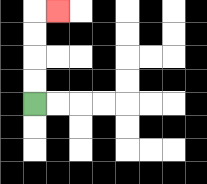{'start': '[1, 4]', 'end': '[2, 0]', 'path_directions': 'U,U,U,U,R', 'path_coordinates': '[[1, 4], [1, 3], [1, 2], [1, 1], [1, 0], [2, 0]]'}